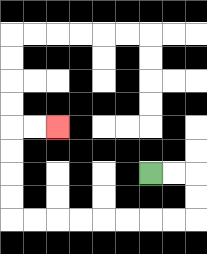{'start': '[6, 7]', 'end': '[2, 5]', 'path_directions': 'R,R,D,D,L,L,L,L,L,L,L,L,U,U,U,U,R,R', 'path_coordinates': '[[6, 7], [7, 7], [8, 7], [8, 8], [8, 9], [7, 9], [6, 9], [5, 9], [4, 9], [3, 9], [2, 9], [1, 9], [0, 9], [0, 8], [0, 7], [0, 6], [0, 5], [1, 5], [2, 5]]'}